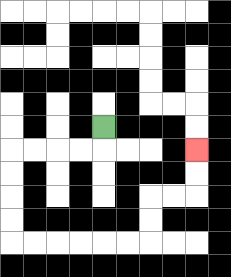{'start': '[4, 5]', 'end': '[8, 6]', 'path_directions': 'D,L,L,L,L,D,D,D,D,R,R,R,R,R,R,U,U,R,R,U,U', 'path_coordinates': '[[4, 5], [4, 6], [3, 6], [2, 6], [1, 6], [0, 6], [0, 7], [0, 8], [0, 9], [0, 10], [1, 10], [2, 10], [3, 10], [4, 10], [5, 10], [6, 10], [6, 9], [6, 8], [7, 8], [8, 8], [8, 7], [8, 6]]'}